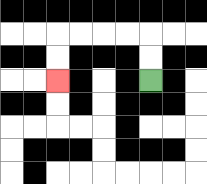{'start': '[6, 3]', 'end': '[2, 3]', 'path_directions': 'U,U,L,L,L,L,D,D', 'path_coordinates': '[[6, 3], [6, 2], [6, 1], [5, 1], [4, 1], [3, 1], [2, 1], [2, 2], [2, 3]]'}